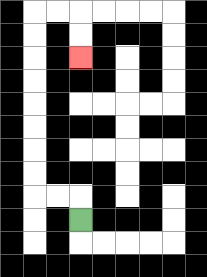{'start': '[3, 9]', 'end': '[3, 2]', 'path_directions': 'U,L,L,U,U,U,U,U,U,U,U,R,R,D,D', 'path_coordinates': '[[3, 9], [3, 8], [2, 8], [1, 8], [1, 7], [1, 6], [1, 5], [1, 4], [1, 3], [1, 2], [1, 1], [1, 0], [2, 0], [3, 0], [3, 1], [3, 2]]'}